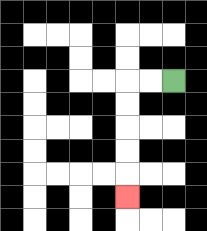{'start': '[7, 3]', 'end': '[5, 8]', 'path_directions': 'L,L,D,D,D,D,D', 'path_coordinates': '[[7, 3], [6, 3], [5, 3], [5, 4], [5, 5], [5, 6], [5, 7], [5, 8]]'}